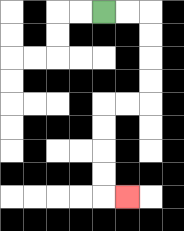{'start': '[4, 0]', 'end': '[5, 8]', 'path_directions': 'R,R,D,D,D,D,L,L,D,D,D,D,R', 'path_coordinates': '[[4, 0], [5, 0], [6, 0], [6, 1], [6, 2], [6, 3], [6, 4], [5, 4], [4, 4], [4, 5], [4, 6], [4, 7], [4, 8], [5, 8]]'}